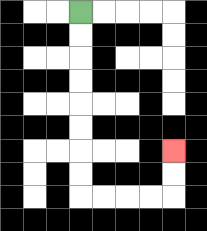{'start': '[3, 0]', 'end': '[7, 6]', 'path_directions': 'D,D,D,D,D,D,D,D,R,R,R,R,U,U', 'path_coordinates': '[[3, 0], [3, 1], [3, 2], [3, 3], [3, 4], [3, 5], [3, 6], [3, 7], [3, 8], [4, 8], [5, 8], [6, 8], [7, 8], [7, 7], [7, 6]]'}